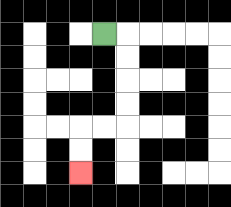{'start': '[4, 1]', 'end': '[3, 7]', 'path_directions': 'R,D,D,D,D,L,L,D,D', 'path_coordinates': '[[4, 1], [5, 1], [5, 2], [5, 3], [5, 4], [5, 5], [4, 5], [3, 5], [3, 6], [3, 7]]'}